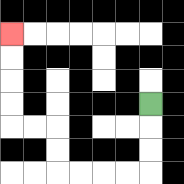{'start': '[6, 4]', 'end': '[0, 1]', 'path_directions': 'D,D,D,L,L,L,L,U,U,L,L,U,U,U,U', 'path_coordinates': '[[6, 4], [6, 5], [6, 6], [6, 7], [5, 7], [4, 7], [3, 7], [2, 7], [2, 6], [2, 5], [1, 5], [0, 5], [0, 4], [0, 3], [0, 2], [0, 1]]'}